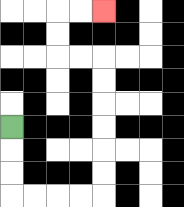{'start': '[0, 5]', 'end': '[4, 0]', 'path_directions': 'D,D,D,R,R,R,R,U,U,U,U,U,U,L,L,U,U,R,R', 'path_coordinates': '[[0, 5], [0, 6], [0, 7], [0, 8], [1, 8], [2, 8], [3, 8], [4, 8], [4, 7], [4, 6], [4, 5], [4, 4], [4, 3], [4, 2], [3, 2], [2, 2], [2, 1], [2, 0], [3, 0], [4, 0]]'}